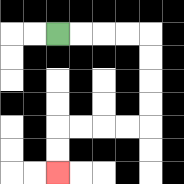{'start': '[2, 1]', 'end': '[2, 7]', 'path_directions': 'R,R,R,R,D,D,D,D,L,L,L,L,D,D', 'path_coordinates': '[[2, 1], [3, 1], [4, 1], [5, 1], [6, 1], [6, 2], [6, 3], [6, 4], [6, 5], [5, 5], [4, 5], [3, 5], [2, 5], [2, 6], [2, 7]]'}